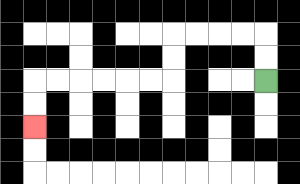{'start': '[11, 3]', 'end': '[1, 5]', 'path_directions': 'U,U,L,L,L,L,D,D,L,L,L,L,L,L,D,D', 'path_coordinates': '[[11, 3], [11, 2], [11, 1], [10, 1], [9, 1], [8, 1], [7, 1], [7, 2], [7, 3], [6, 3], [5, 3], [4, 3], [3, 3], [2, 3], [1, 3], [1, 4], [1, 5]]'}